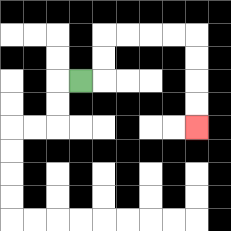{'start': '[3, 3]', 'end': '[8, 5]', 'path_directions': 'R,U,U,R,R,R,R,D,D,D,D', 'path_coordinates': '[[3, 3], [4, 3], [4, 2], [4, 1], [5, 1], [6, 1], [7, 1], [8, 1], [8, 2], [8, 3], [8, 4], [8, 5]]'}